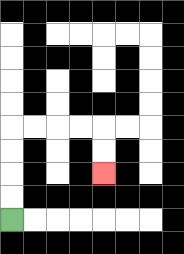{'start': '[0, 9]', 'end': '[4, 7]', 'path_directions': 'U,U,U,U,R,R,R,R,D,D', 'path_coordinates': '[[0, 9], [0, 8], [0, 7], [0, 6], [0, 5], [1, 5], [2, 5], [3, 5], [4, 5], [4, 6], [4, 7]]'}